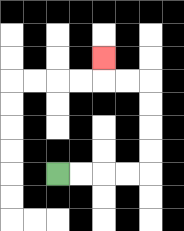{'start': '[2, 7]', 'end': '[4, 2]', 'path_directions': 'R,R,R,R,U,U,U,U,L,L,U', 'path_coordinates': '[[2, 7], [3, 7], [4, 7], [5, 7], [6, 7], [6, 6], [6, 5], [6, 4], [6, 3], [5, 3], [4, 3], [4, 2]]'}